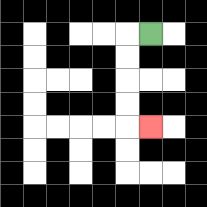{'start': '[6, 1]', 'end': '[6, 5]', 'path_directions': 'L,D,D,D,D,R', 'path_coordinates': '[[6, 1], [5, 1], [5, 2], [5, 3], [5, 4], [5, 5], [6, 5]]'}